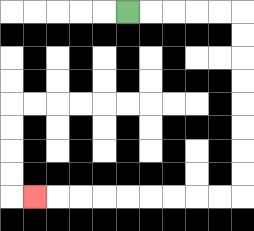{'start': '[5, 0]', 'end': '[1, 8]', 'path_directions': 'R,R,R,R,R,D,D,D,D,D,D,D,D,L,L,L,L,L,L,L,L,L', 'path_coordinates': '[[5, 0], [6, 0], [7, 0], [8, 0], [9, 0], [10, 0], [10, 1], [10, 2], [10, 3], [10, 4], [10, 5], [10, 6], [10, 7], [10, 8], [9, 8], [8, 8], [7, 8], [6, 8], [5, 8], [4, 8], [3, 8], [2, 8], [1, 8]]'}